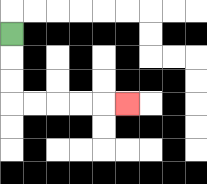{'start': '[0, 1]', 'end': '[5, 4]', 'path_directions': 'D,D,D,R,R,R,R,R', 'path_coordinates': '[[0, 1], [0, 2], [0, 3], [0, 4], [1, 4], [2, 4], [3, 4], [4, 4], [5, 4]]'}